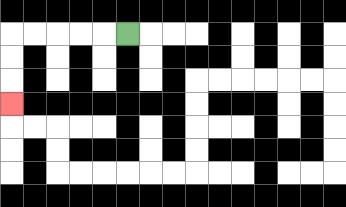{'start': '[5, 1]', 'end': '[0, 4]', 'path_directions': 'L,L,L,L,L,D,D,D', 'path_coordinates': '[[5, 1], [4, 1], [3, 1], [2, 1], [1, 1], [0, 1], [0, 2], [0, 3], [0, 4]]'}